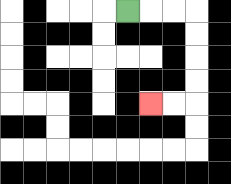{'start': '[5, 0]', 'end': '[6, 4]', 'path_directions': 'R,R,R,D,D,D,D,L,L', 'path_coordinates': '[[5, 0], [6, 0], [7, 0], [8, 0], [8, 1], [8, 2], [8, 3], [8, 4], [7, 4], [6, 4]]'}